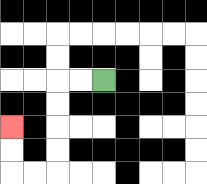{'start': '[4, 3]', 'end': '[0, 5]', 'path_directions': 'L,L,D,D,D,D,L,L,U,U', 'path_coordinates': '[[4, 3], [3, 3], [2, 3], [2, 4], [2, 5], [2, 6], [2, 7], [1, 7], [0, 7], [0, 6], [0, 5]]'}